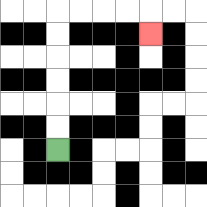{'start': '[2, 6]', 'end': '[6, 1]', 'path_directions': 'U,U,U,U,U,U,R,R,R,R,D', 'path_coordinates': '[[2, 6], [2, 5], [2, 4], [2, 3], [2, 2], [2, 1], [2, 0], [3, 0], [4, 0], [5, 0], [6, 0], [6, 1]]'}